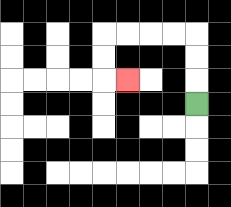{'start': '[8, 4]', 'end': '[5, 3]', 'path_directions': 'U,U,U,L,L,L,L,D,D,R', 'path_coordinates': '[[8, 4], [8, 3], [8, 2], [8, 1], [7, 1], [6, 1], [5, 1], [4, 1], [4, 2], [4, 3], [5, 3]]'}